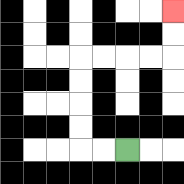{'start': '[5, 6]', 'end': '[7, 0]', 'path_directions': 'L,L,U,U,U,U,R,R,R,R,U,U', 'path_coordinates': '[[5, 6], [4, 6], [3, 6], [3, 5], [3, 4], [3, 3], [3, 2], [4, 2], [5, 2], [6, 2], [7, 2], [7, 1], [7, 0]]'}